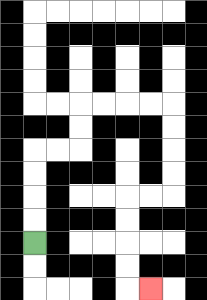{'start': '[1, 10]', 'end': '[6, 12]', 'path_directions': 'U,U,U,U,R,R,U,U,R,R,R,R,D,D,D,D,L,L,D,D,D,D,R', 'path_coordinates': '[[1, 10], [1, 9], [1, 8], [1, 7], [1, 6], [2, 6], [3, 6], [3, 5], [3, 4], [4, 4], [5, 4], [6, 4], [7, 4], [7, 5], [7, 6], [7, 7], [7, 8], [6, 8], [5, 8], [5, 9], [5, 10], [5, 11], [5, 12], [6, 12]]'}